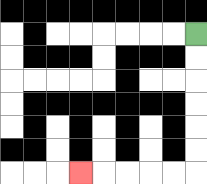{'start': '[8, 1]', 'end': '[3, 7]', 'path_directions': 'D,D,D,D,D,D,L,L,L,L,L', 'path_coordinates': '[[8, 1], [8, 2], [8, 3], [8, 4], [8, 5], [8, 6], [8, 7], [7, 7], [6, 7], [5, 7], [4, 7], [3, 7]]'}